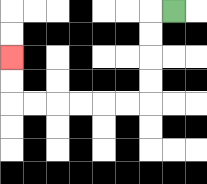{'start': '[7, 0]', 'end': '[0, 2]', 'path_directions': 'L,D,D,D,D,L,L,L,L,L,L,U,U', 'path_coordinates': '[[7, 0], [6, 0], [6, 1], [6, 2], [6, 3], [6, 4], [5, 4], [4, 4], [3, 4], [2, 4], [1, 4], [0, 4], [0, 3], [0, 2]]'}